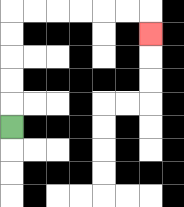{'start': '[0, 5]', 'end': '[6, 1]', 'path_directions': 'U,U,U,U,U,R,R,R,R,R,R,D', 'path_coordinates': '[[0, 5], [0, 4], [0, 3], [0, 2], [0, 1], [0, 0], [1, 0], [2, 0], [3, 0], [4, 0], [5, 0], [6, 0], [6, 1]]'}